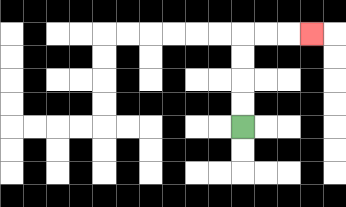{'start': '[10, 5]', 'end': '[13, 1]', 'path_directions': 'U,U,U,U,R,R,R', 'path_coordinates': '[[10, 5], [10, 4], [10, 3], [10, 2], [10, 1], [11, 1], [12, 1], [13, 1]]'}